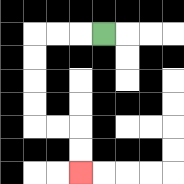{'start': '[4, 1]', 'end': '[3, 7]', 'path_directions': 'L,L,L,D,D,D,D,R,R,D,D', 'path_coordinates': '[[4, 1], [3, 1], [2, 1], [1, 1], [1, 2], [1, 3], [1, 4], [1, 5], [2, 5], [3, 5], [3, 6], [3, 7]]'}